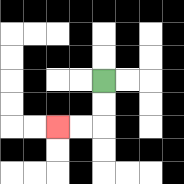{'start': '[4, 3]', 'end': '[2, 5]', 'path_directions': 'D,D,L,L', 'path_coordinates': '[[4, 3], [4, 4], [4, 5], [3, 5], [2, 5]]'}